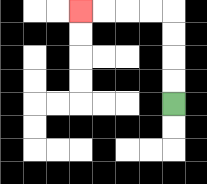{'start': '[7, 4]', 'end': '[3, 0]', 'path_directions': 'U,U,U,U,L,L,L,L', 'path_coordinates': '[[7, 4], [7, 3], [7, 2], [7, 1], [7, 0], [6, 0], [5, 0], [4, 0], [3, 0]]'}